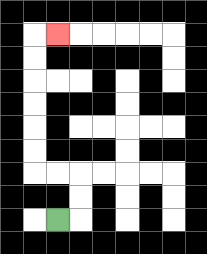{'start': '[2, 9]', 'end': '[2, 1]', 'path_directions': 'R,U,U,L,L,U,U,U,U,U,U,R', 'path_coordinates': '[[2, 9], [3, 9], [3, 8], [3, 7], [2, 7], [1, 7], [1, 6], [1, 5], [1, 4], [1, 3], [1, 2], [1, 1], [2, 1]]'}